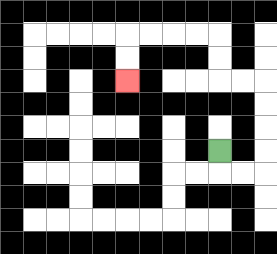{'start': '[9, 6]', 'end': '[5, 3]', 'path_directions': 'D,R,R,U,U,U,U,L,L,U,U,L,L,L,L,D,D', 'path_coordinates': '[[9, 6], [9, 7], [10, 7], [11, 7], [11, 6], [11, 5], [11, 4], [11, 3], [10, 3], [9, 3], [9, 2], [9, 1], [8, 1], [7, 1], [6, 1], [5, 1], [5, 2], [5, 3]]'}